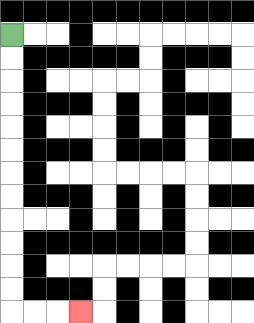{'start': '[0, 1]', 'end': '[3, 13]', 'path_directions': 'D,D,D,D,D,D,D,D,D,D,D,D,R,R,R', 'path_coordinates': '[[0, 1], [0, 2], [0, 3], [0, 4], [0, 5], [0, 6], [0, 7], [0, 8], [0, 9], [0, 10], [0, 11], [0, 12], [0, 13], [1, 13], [2, 13], [3, 13]]'}